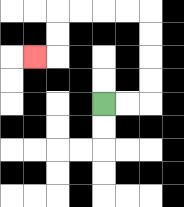{'start': '[4, 4]', 'end': '[1, 2]', 'path_directions': 'R,R,U,U,U,U,L,L,L,L,D,D,L', 'path_coordinates': '[[4, 4], [5, 4], [6, 4], [6, 3], [6, 2], [6, 1], [6, 0], [5, 0], [4, 0], [3, 0], [2, 0], [2, 1], [2, 2], [1, 2]]'}